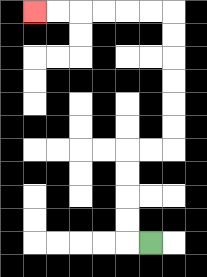{'start': '[6, 10]', 'end': '[1, 0]', 'path_directions': 'L,U,U,U,U,R,R,U,U,U,U,U,U,L,L,L,L,L,L', 'path_coordinates': '[[6, 10], [5, 10], [5, 9], [5, 8], [5, 7], [5, 6], [6, 6], [7, 6], [7, 5], [7, 4], [7, 3], [7, 2], [7, 1], [7, 0], [6, 0], [5, 0], [4, 0], [3, 0], [2, 0], [1, 0]]'}